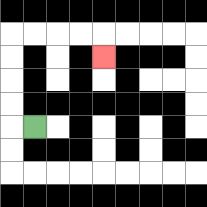{'start': '[1, 5]', 'end': '[4, 2]', 'path_directions': 'L,U,U,U,U,R,R,R,R,D', 'path_coordinates': '[[1, 5], [0, 5], [0, 4], [0, 3], [0, 2], [0, 1], [1, 1], [2, 1], [3, 1], [4, 1], [4, 2]]'}